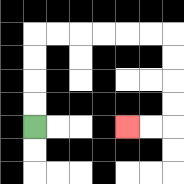{'start': '[1, 5]', 'end': '[5, 5]', 'path_directions': 'U,U,U,U,R,R,R,R,R,R,D,D,D,D,L,L', 'path_coordinates': '[[1, 5], [1, 4], [1, 3], [1, 2], [1, 1], [2, 1], [3, 1], [4, 1], [5, 1], [6, 1], [7, 1], [7, 2], [7, 3], [7, 4], [7, 5], [6, 5], [5, 5]]'}